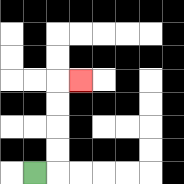{'start': '[1, 7]', 'end': '[3, 3]', 'path_directions': 'R,U,U,U,U,R', 'path_coordinates': '[[1, 7], [2, 7], [2, 6], [2, 5], [2, 4], [2, 3], [3, 3]]'}